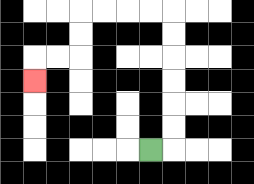{'start': '[6, 6]', 'end': '[1, 3]', 'path_directions': 'R,U,U,U,U,U,U,L,L,L,L,D,D,L,L,D', 'path_coordinates': '[[6, 6], [7, 6], [7, 5], [7, 4], [7, 3], [7, 2], [7, 1], [7, 0], [6, 0], [5, 0], [4, 0], [3, 0], [3, 1], [3, 2], [2, 2], [1, 2], [1, 3]]'}